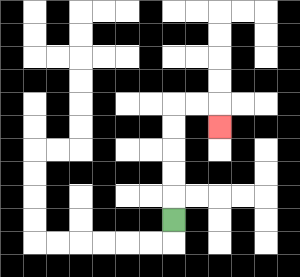{'start': '[7, 9]', 'end': '[9, 5]', 'path_directions': 'U,U,U,U,U,R,R,D', 'path_coordinates': '[[7, 9], [7, 8], [7, 7], [7, 6], [7, 5], [7, 4], [8, 4], [9, 4], [9, 5]]'}